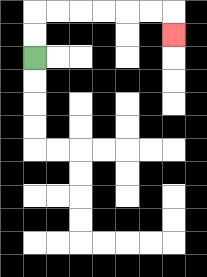{'start': '[1, 2]', 'end': '[7, 1]', 'path_directions': 'U,U,R,R,R,R,R,R,D', 'path_coordinates': '[[1, 2], [1, 1], [1, 0], [2, 0], [3, 0], [4, 0], [5, 0], [6, 0], [7, 0], [7, 1]]'}